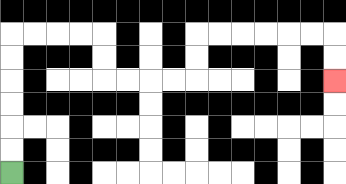{'start': '[0, 7]', 'end': '[14, 3]', 'path_directions': 'U,U,U,U,U,U,R,R,R,R,D,D,R,R,R,R,U,U,R,R,R,R,R,R,D,D', 'path_coordinates': '[[0, 7], [0, 6], [0, 5], [0, 4], [0, 3], [0, 2], [0, 1], [1, 1], [2, 1], [3, 1], [4, 1], [4, 2], [4, 3], [5, 3], [6, 3], [7, 3], [8, 3], [8, 2], [8, 1], [9, 1], [10, 1], [11, 1], [12, 1], [13, 1], [14, 1], [14, 2], [14, 3]]'}